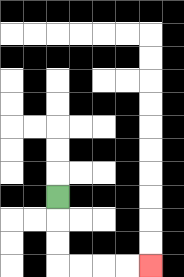{'start': '[2, 8]', 'end': '[6, 11]', 'path_directions': 'D,D,D,R,R,R,R', 'path_coordinates': '[[2, 8], [2, 9], [2, 10], [2, 11], [3, 11], [4, 11], [5, 11], [6, 11]]'}